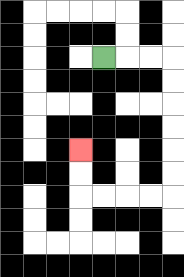{'start': '[4, 2]', 'end': '[3, 6]', 'path_directions': 'R,R,R,D,D,D,D,D,D,L,L,L,L,U,U', 'path_coordinates': '[[4, 2], [5, 2], [6, 2], [7, 2], [7, 3], [7, 4], [7, 5], [7, 6], [7, 7], [7, 8], [6, 8], [5, 8], [4, 8], [3, 8], [3, 7], [3, 6]]'}